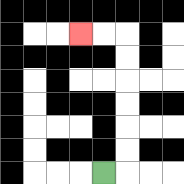{'start': '[4, 7]', 'end': '[3, 1]', 'path_directions': 'R,U,U,U,U,U,U,L,L', 'path_coordinates': '[[4, 7], [5, 7], [5, 6], [5, 5], [5, 4], [5, 3], [5, 2], [5, 1], [4, 1], [3, 1]]'}